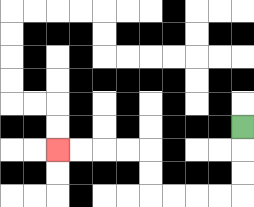{'start': '[10, 5]', 'end': '[2, 6]', 'path_directions': 'D,D,D,L,L,L,L,U,U,L,L,L,L', 'path_coordinates': '[[10, 5], [10, 6], [10, 7], [10, 8], [9, 8], [8, 8], [7, 8], [6, 8], [6, 7], [6, 6], [5, 6], [4, 6], [3, 6], [2, 6]]'}